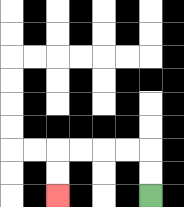{'start': '[6, 8]', 'end': '[2, 8]', 'path_directions': 'U,U,L,L,L,L,D,D', 'path_coordinates': '[[6, 8], [6, 7], [6, 6], [5, 6], [4, 6], [3, 6], [2, 6], [2, 7], [2, 8]]'}